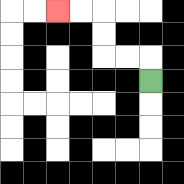{'start': '[6, 3]', 'end': '[2, 0]', 'path_directions': 'U,L,L,U,U,L,L', 'path_coordinates': '[[6, 3], [6, 2], [5, 2], [4, 2], [4, 1], [4, 0], [3, 0], [2, 0]]'}